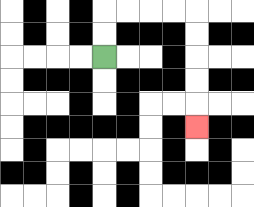{'start': '[4, 2]', 'end': '[8, 5]', 'path_directions': 'U,U,R,R,R,R,D,D,D,D,D', 'path_coordinates': '[[4, 2], [4, 1], [4, 0], [5, 0], [6, 0], [7, 0], [8, 0], [8, 1], [8, 2], [8, 3], [8, 4], [8, 5]]'}